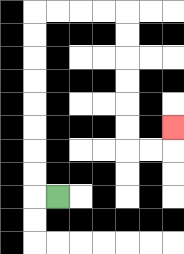{'start': '[2, 8]', 'end': '[7, 5]', 'path_directions': 'L,U,U,U,U,U,U,U,U,R,R,R,R,D,D,D,D,D,D,R,R,U', 'path_coordinates': '[[2, 8], [1, 8], [1, 7], [1, 6], [1, 5], [1, 4], [1, 3], [1, 2], [1, 1], [1, 0], [2, 0], [3, 0], [4, 0], [5, 0], [5, 1], [5, 2], [5, 3], [5, 4], [5, 5], [5, 6], [6, 6], [7, 6], [7, 5]]'}